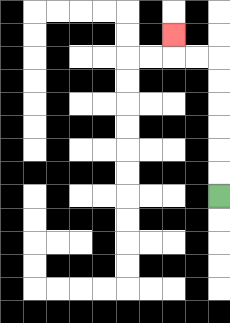{'start': '[9, 8]', 'end': '[7, 1]', 'path_directions': 'U,U,U,U,U,U,L,L,U', 'path_coordinates': '[[9, 8], [9, 7], [9, 6], [9, 5], [9, 4], [9, 3], [9, 2], [8, 2], [7, 2], [7, 1]]'}